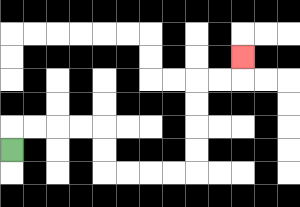{'start': '[0, 6]', 'end': '[10, 2]', 'path_directions': 'U,R,R,R,R,D,D,R,R,R,R,U,U,U,U,R,R,U', 'path_coordinates': '[[0, 6], [0, 5], [1, 5], [2, 5], [3, 5], [4, 5], [4, 6], [4, 7], [5, 7], [6, 7], [7, 7], [8, 7], [8, 6], [8, 5], [8, 4], [8, 3], [9, 3], [10, 3], [10, 2]]'}